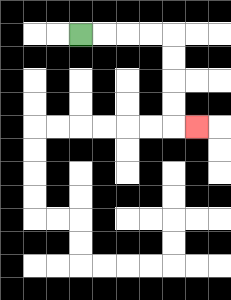{'start': '[3, 1]', 'end': '[8, 5]', 'path_directions': 'R,R,R,R,D,D,D,D,R', 'path_coordinates': '[[3, 1], [4, 1], [5, 1], [6, 1], [7, 1], [7, 2], [7, 3], [7, 4], [7, 5], [8, 5]]'}